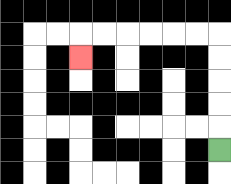{'start': '[9, 6]', 'end': '[3, 2]', 'path_directions': 'U,U,U,U,U,L,L,L,L,L,L,D', 'path_coordinates': '[[9, 6], [9, 5], [9, 4], [9, 3], [9, 2], [9, 1], [8, 1], [7, 1], [6, 1], [5, 1], [4, 1], [3, 1], [3, 2]]'}